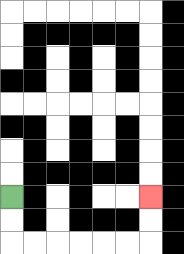{'start': '[0, 8]', 'end': '[6, 8]', 'path_directions': 'D,D,R,R,R,R,R,R,U,U', 'path_coordinates': '[[0, 8], [0, 9], [0, 10], [1, 10], [2, 10], [3, 10], [4, 10], [5, 10], [6, 10], [6, 9], [6, 8]]'}